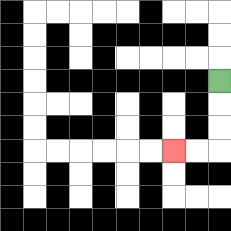{'start': '[9, 3]', 'end': '[7, 6]', 'path_directions': 'D,D,D,L,L', 'path_coordinates': '[[9, 3], [9, 4], [9, 5], [9, 6], [8, 6], [7, 6]]'}